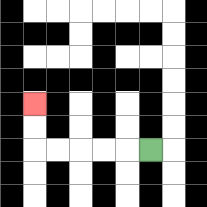{'start': '[6, 6]', 'end': '[1, 4]', 'path_directions': 'L,L,L,L,L,U,U', 'path_coordinates': '[[6, 6], [5, 6], [4, 6], [3, 6], [2, 6], [1, 6], [1, 5], [1, 4]]'}